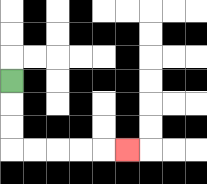{'start': '[0, 3]', 'end': '[5, 6]', 'path_directions': 'D,D,D,R,R,R,R,R', 'path_coordinates': '[[0, 3], [0, 4], [0, 5], [0, 6], [1, 6], [2, 6], [3, 6], [4, 6], [5, 6]]'}